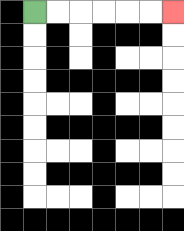{'start': '[1, 0]', 'end': '[7, 0]', 'path_directions': 'R,R,R,R,R,R', 'path_coordinates': '[[1, 0], [2, 0], [3, 0], [4, 0], [5, 0], [6, 0], [7, 0]]'}